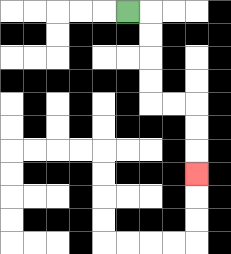{'start': '[5, 0]', 'end': '[8, 7]', 'path_directions': 'R,D,D,D,D,R,R,D,D,D', 'path_coordinates': '[[5, 0], [6, 0], [6, 1], [6, 2], [6, 3], [6, 4], [7, 4], [8, 4], [8, 5], [8, 6], [8, 7]]'}